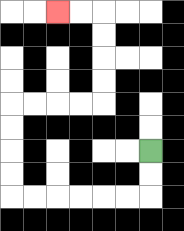{'start': '[6, 6]', 'end': '[2, 0]', 'path_directions': 'D,D,L,L,L,L,L,L,U,U,U,U,R,R,R,R,U,U,U,U,L,L', 'path_coordinates': '[[6, 6], [6, 7], [6, 8], [5, 8], [4, 8], [3, 8], [2, 8], [1, 8], [0, 8], [0, 7], [0, 6], [0, 5], [0, 4], [1, 4], [2, 4], [3, 4], [4, 4], [4, 3], [4, 2], [4, 1], [4, 0], [3, 0], [2, 0]]'}